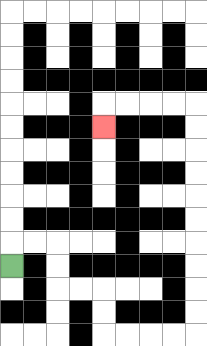{'start': '[0, 11]', 'end': '[4, 5]', 'path_directions': 'U,R,R,D,D,R,R,D,D,R,R,R,R,U,U,U,U,U,U,U,U,U,U,L,L,L,L,D', 'path_coordinates': '[[0, 11], [0, 10], [1, 10], [2, 10], [2, 11], [2, 12], [3, 12], [4, 12], [4, 13], [4, 14], [5, 14], [6, 14], [7, 14], [8, 14], [8, 13], [8, 12], [8, 11], [8, 10], [8, 9], [8, 8], [8, 7], [8, 6], [8, 5], [8, 4], [7, 4], [6, 4], [5, 4], [4, 4], [4, 5]]'}